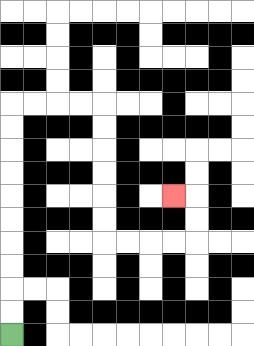{'start': '[0, 14]', 'end': '[7, 8]', 'path_directions': 'U,U,U,U,U,U,U,U,U,U,R,R,R,R,D,D,D,D,D,D,R,R,R,R,U,U,L', 'path_coordinates': '[[0, 14], [0, 13], [0, 12], [0, 11], [0, 10], [0, 9], [0, 8], [0, 7], [0, 6], [0, 5], [0, 4], [1, 4], [2, 4], [3, 4], [4, 4], [4, 5], [4, 6], [4, 7], [4, 8], [4, 9], [4, 10], [5, 10], [6, 10], [7, 10], [8, 10], [8, 9], [8, 8], [7, 8]]'}